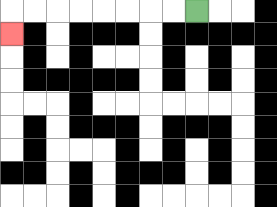{'start': '[8, 0]', 'end': '[0, 1]', 'path_directions': 'L,L,L,L,L,L,L,L,D', 'path_coordinates': '[[8, 0], [7, 0], [6, 0], [5, 0], [4, 0], [3, 0], [2, 0], [1, 0], [0, 0], [0, 1]]'}